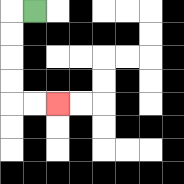{'start': '[1, 0]', 'end': '[2, 4]', 'path_directions': 'L,D,D,D,D,R,R', 'path_coordinates': '[[1, 0], [0, 0], [0, 1], [0, 2], [0, 3], [0, 4], [1, 4], [2, 4]]'}